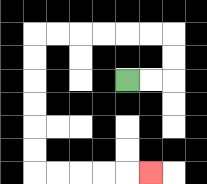{'start': '[5, 3]', 'end': '[6, 7]', 'path_directions': 'R,R,U,U,L,L,L,L,L,L,D,D,D,D,D,D,R,R,R,R,R', 'path_coordinates': '[[5, 3], [6, 3], [7, 3], [7, 2], [7, 1], [6, 1], [5, 1], [4, 1], [3, 1], [2, 1], [1, 1], [1, 2], [1, 3], [1, 4], [1, 5], [1, 6], [1, 7], [2, 7], [3, 7], [4, 7], [5, 7], [6, 7]]'}